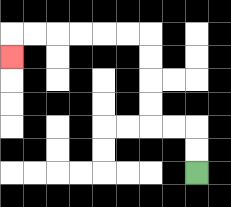{'start': '[8, 7]', 'end': '[0, 2]', 'path_directions': 'U,U,L,L,U,U,U,U,L,L,L,L,L,L,D', 'path_coordinates': '[[8, 7], [8, 6], [8, 5], [7, 5], [6, 5], [6, 4], [6, 3], [6, 2], [6, 1], [5, 1], [4, 1], [3, 1], [2, 1], [1, 1], [0, 1], [0, 2]]'}